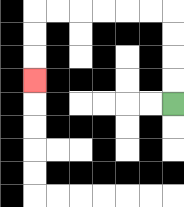{'start': '[7, 4]', 'end': '[1, 3]', 'path_directions': 'U,U,U,U,L,L,L,L,L,L,D,D,D', 'path_coordinates': '[[7, 4], [7, 3], [7, 2], [7, 1], [7, 0], [6, 0], [5, 0], [4, 0], [3, 0], [2, 0], [1, 0], [1, 1], [1, 2], [1, 3]]'}